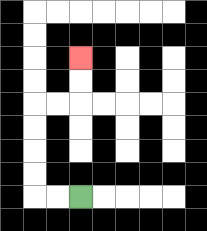{'start': '[3, 8]', 'end': '[3, 2]', 'path_directions': 'L,L,U,U,U,U,R,R,U,U', 'path_coordinates': '[[3, 8], [2, 8], [1, 8], [1, 7], [1, 6], [1, 5], [1, 4], [2, 4], [3, 4], [3, 3], [3, 2]]'}